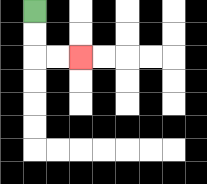{'start': '[1, 0]', 'end': '[3, 2]', 'path_directions': 'D,D,R,R', 'path_coordinates': '[[1, 0], [1, 1], [1, 2], [2, 2], [3, 2]]'}